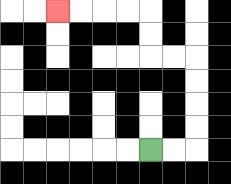{'start': '[6, 6]', 'end': '[2, 0]', 'path_directions': 'R,R,U,U,U,U,L,L,U,U,L,L,L,L', 'path_coordinates': '[[6, 6], [7, 6], [8, 6], [8, 5], [8, 4], [8, 3], [8, 2], [7, 2], [6, 2], [6, 1], [6, 0], [5, 0], [4, 0], [3, 0], [2, 0]]'}